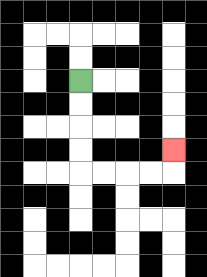{'start': '[3, 3]', 'end': '[7, 6]', 'path_directions': 'D,D,D,D,R,R,R,R,U', 'path_coordinates': '[[3, 3], [3, 4], [3, 5], [3, 6], [3, 7], [4, 7], [5, 7], [6, 7], [7, 7], [7, 6]]'}